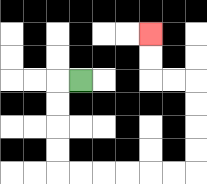{'start': '[3, 3]', 'end': '[6, 1]', 'path_directions': 'L,D,D,D,D,R,R,R,R,R,R,U,U,U,U,L,L,U,U', 'path_coordinates': '[[3, 3], [2, 3], [2, 4], [2, 5], [2, 6], [2, 7], [3, 7], [4, 7], [5, 7], [6, 7], [7, 7], [8, 7], [8, 6], [8, 5], [8, 4], [8, 3], [7, 3], [6, 3], [6, 2], [6, 1]]'}